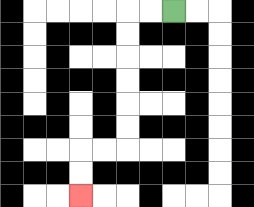{'start': '[7, 0]', 'end': '[3, 8]', 'path_directions': 'L,L,D,D,D,D,D,D,L,L,D,D', 'path_coordinates': '[[7, 0], [6, 0], [5, 0], [5, 1], [5, 2], [5, 3], [5, 4], [5, 5], [5, 6], [4, 6], [3, 6], [3, 7], [3, 8]]'}